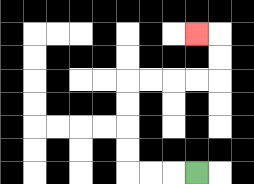{'start': '[8, 7]', 'end': '[8, 1]', 'path_directions': 'L,L,L,U,U,U,U,R,R,R,R,U,U,L', 'path_coordinates': '[[8, 7], [7, 7], [6, 7], [5, 7], [5, 6], [5, 5], [5, 4], [5, 3], [6, 3], [7, 3], [8, 3], [9, 3], [9, 2], [9, 1], [8, 1]]'}